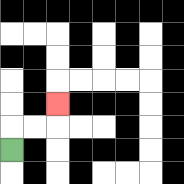{'start': '[0, 6]', 'end': '[2, 4]', 'path_directions': 'U,R,R,U', 'path_coordinates': '[[0, 6], [0, 5], [1, 5], [2, 5], [2, 4]]'}